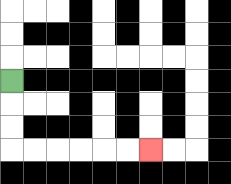{'start': '[0, 3]', 'end': '[6, 6]', 'path_directions': 'D,D,D,R,R,R,R,R,R', 'path_coordinates': '[[0, 3], [0, 4], [0, 5], [0, 6], [1, 6], [2, 6], [3, 6], [4, 6], [5, 6], [6, 6]]'}